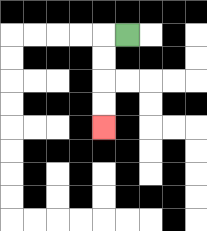{'start': '[5, 1]', 'end': '[4, 5]', 'path_directions': 'L,D,D,D,D', 'path_coordinates': '[[5, 1], [4, 1], [4, 2], [4, 3], [4, 4], [4, 5]]'}